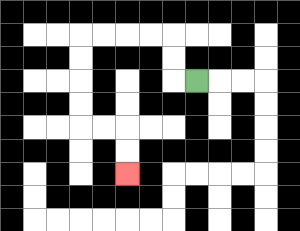{'start': '[8, 3]', 'end': '[5, 7]', 'path_directions': 'L,U,U,L,L,L,L,D,D,D,D,R,R,D,D', 'path_coordinates': '[[8, 3], [7, 3], [7, 2], [7, 1], [6, 1], [5, 1], [4, 1], [3, 1], [3, 2], [3, 3], [3, 4], [3, 5], [4, 5], [5, 5], [5, 6], [5, 7]]'}